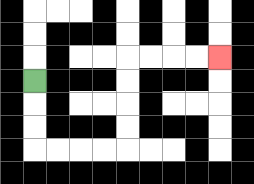{'start': '[1, 3]', 'end': '[9, 2]', 'path_directions': 'D,D,D,R,R,R,R,U,U,U,U,R,R,R,R', 'path_coordinates': '[[1, 3], [1, 4], [1, 5], [1, 6], [2, 6], [3, 6], [4, 6], [5, 6], [5, 5], [5, 4], [5, 3], [5, 2], [6, 2], [7, 2], [8, 2], [9, 2]]'}